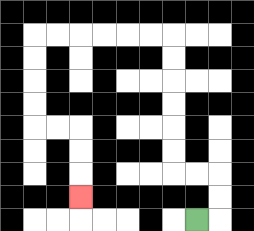{'start': '[8, 9]', 'end': '[3, 8]', 'path_directions': 'R,U,U,L,L,U,U,U,U,U,U,L,L,L,L,L,L,D,D,D,D,R,R,D,D,D', 'path_coordinates': '[[8, 9], [9, 9], [9, 8], [9, 7], [8, 7], [7, 7], [7, 6], [7, 5], [7, 4], [7, 3], [7, 2], [7, 1], [6, 1], [5, 1], [4, 1], [3, 1], [2, 1], [1, 1], [1, 2], [1, 3], [1, 4], [1, 5], [2, 5], [3, 5], [3, 6], [3, 7], [3, 8]]'}